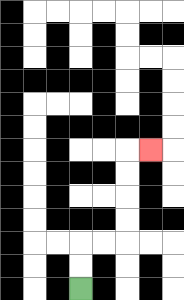{'start': '[3, 12]', 'end': '[6, 6]', 'path_directions': 'U,U,R,R,U,U,U,U,R', 'path_coordinates': '[[3, 12], [3, 11], [3, 10], [4, 10], [5, 10], [5, 9], [5, 8], [5, 7], [5, 6], [6, 6]]'}